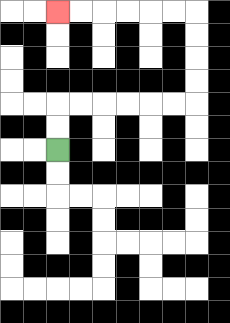{'start': '[2, 6]', 'end': '[2, 0]', 'path_directions': 'U,U,R,R,R,R,R,R,U,U,U,U,L,L,L,L,L,L', 'path_coordinates': '[[2, 6], [2, 5], [2, 4], [3, 4], [4, 4], [5, 4], [6, 4], [7, 4], [8, 4], [8, 3], [8, 2], [8, 1], [8, 0], [7, 0], [6, 0], [5, 0], [4, 0], [3, 0], [2, 0]]'}